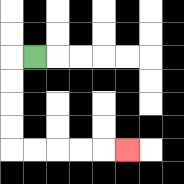{'start': '[1, 2]', 'end': '[5, 6]', 'path_directions': 'L,D,D,D,D,R,R,R,R,R', 'path_coordinates': '[[1, 2], [0, 2], [0, 3], [0, 4], [0, 5], [0, 6], [1, 6], [2, 6], [3, 6], [4, 6], [5, 6]]'}